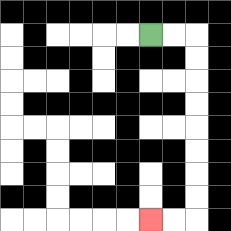{'start': '[6, 1]', 'end': '[6, 9]', 'path_directions': 'R,R,D,D,D,D,D,D,D,D,L,L', 'path_coordinates': '[[6, 1], [7, 1], [8, 1], [8, 2], [8, 3], [8, 4], [8, 5], [8, 6], [8, 7], [8, 8], [8, 9], [7, 9], [6, 9]]'}